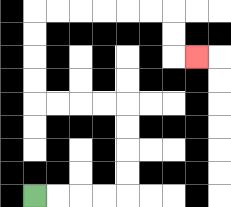{'start': '[1, 8]', 'end': '[8, 2]', 'path_directions': 'R,R,R,R,U,U,U,U,L,L,L,L,U,U,U,U,R,R,R,R,R,R,D,D,R', 'path_coordinates': '[[1, 8], [2, 8], [3, 8], [4, 8], [5, 8], [5, 7], [5, 6], [5, 5], [5, 4], [4, 4], [3, 4], [2, 4], [1, 4], [1, 3], [1, 2], [1, 1], [1, 0], [2, 0], [3, 0], [4, 0], [5, 0], [6, 0], [7, 0], [7, 1], [7, 2], [8, 2]]'}